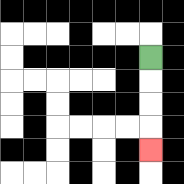{'start': '[6, 2]', 'end': '[6, 6]', 'path_directions': 'D,D,D,D', 'path_coordinates': '[[6, 2], [6, 3], [6, 4], [6, 5], [6, 6]]'}